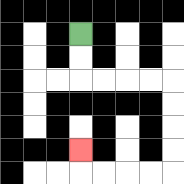{'start': '[3, 1]', 'end': '[3, 6]', 'path_directions': 'D,D,R,R,R,R,D,D,D,D,L,L,L,L,U', 'path_coordinates': '[[3, 1], [3, 2], [3, 3], [4, 3], [5, 3], [6, 3], [7, 3], [7, 4], [7, 5], [7, 6], [7, 7], [6, 7], [5, 7], [4, 7], [3, 7], [3, 6]]'}